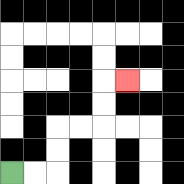{'start': '[0, 7]', 'end': '[5, 3]', 'path_directions': 'R,R,U,U,R,R,U,U,R', 'path_coordinates': '[[0, 7], [1, 7], [2, 7], [2, 6], [2, 5], [3, 5], [4, 5], [4, 4], [4, 3], [5, 3]]'}